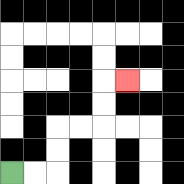{'start': '[0, 7]', 'end': '[5, 3]', 'path_directions': 'R,R,U,U,R,R,U,U,R', 'path_coordinates': '[[0, 7], [1, 7], [2, 7], [2, 6], [2, 5], [3, 5], [4, 5], [4, 4], [4, 3], [5, 3]]'}